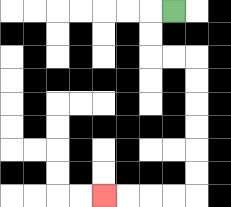{'start': '[7, 0]', 'end': '[4, 8]', 'path_directions': 'L,D,D,R,R,D,D,D,D,D,D,L,L,L,L', 'path_coordinates': '[[7, 0], [6, 0], [6, 1], [6, 2], [7, 2], [8, 2], [8, 3], [8, 4], [8, 5], [8, 6], [8, 7], [8, 8], [7, 8], [6, 8], [5, 8], [4, 8]]'}